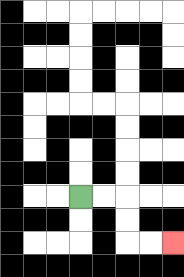{'start': '[3, 8]', 'end': '[7, 10]', 'path_directions': 'R,R,D,D,R,R', 'path_coordinates': '[[3, 8], [4, 8], [5, 8], [5, 9], [5, 10], [6, 10], [7, 10]]'}